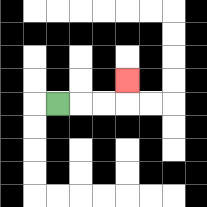{'start': '[2, 4]', 'end': '[5, 3]', 'path_directions': 'R,R,R,U', 'path_coordinates': '[[2, 4], [3, 4], [4, 4], [5, 4], [5, 3]]'}